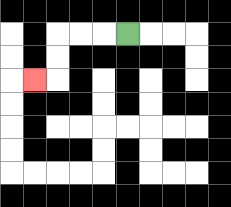{'start': '[5, 1]', 'end': '[1, 3]', 'path_directions': 'L,L,L,D,D,L', 'path_coordinates': '[[5, 1], [4, 1], [3, 1], [2, 1], [2, 2], [2, 3], [1, 3]]'}